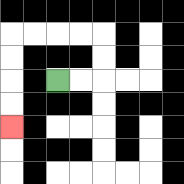{'start': '[2, 3]', 'end': '[0, 5]', 'path_directions': 'R,R,U,U,L,L,L,L,D,D,D,D', 'path_coordinates': '[[2, 3], [3, 3], [4, 3], [4, 2], [4, 1], [3, 1], [2, 1], [1, 1], [0, 1], [0, 2], [0, 3], [0, 4], [0, 5]]'}